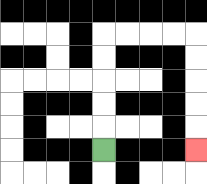{'start': '[4, 6]', 'end': '[8, 6]', 'path_directions': 'U,U,U,U,U,R,R,R,R,D,D,D,D,D', 'path_coordinates': '[[4, 6], [4, 5], [4, 4], [4, 3], [4, 2], [4, 1], [5, 1], [6, 1], [7, 1], [8, 1], [8, 2], [8, 3], [8, 4], [8, 5], [8, 6]]'}